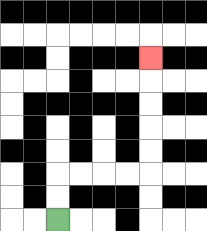{'start': '[2, 9]', 'end': '[6, 2]', 'path_directions': 'U,U,R,R,R,R,U,U,U,U,U', 'path_coordinates': '[[2, 9], [2, 8], [2, 7], [3, 7], [4, 7], [5, 7], [6, 7], [6, 6], [6, 5], [6, 4], [6, 3], [6, 2]]'}